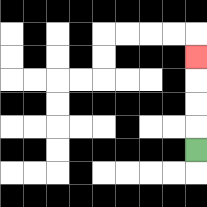{'start': '[8, 6]', 'end': '[8, 2]', 'path_directions': 'U,U,U,U', 'path_coordinates': '[[8, 6], [8, 5], [8, 4], [8, 3], [8, 2]]'}